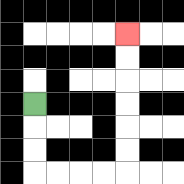{'start': '[1, 4]', 'end': '[5, 1]', 'path_directions': 'D,D,D,R,R,R,R,U,U,U,U,U,U', 'path_coordinates': '[[1, 4], [1, 5], [1, 6], [1, 7], [2, 7], [3, 7], [4, 7], [5, 7], [5, 6], [5, 5], [5, 4], [5, 3], [5, 2], [5, 1]]'}